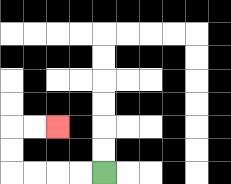{'start': '[4, 7]', 'end': '[2, 5]', 'path_directions': 'L,L,L,L,U,U,R,R', 'path_coordinates': '[[4, 7], [3, 7], [2, 7], [1, 7], [0, 7], [0, 6], [0, 5], [1, 5], [2, 5]]'}